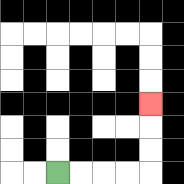{'start': '[2, 7]', 'end': '[6, 4]', 'path_directions': 'R,R,R,R,U,U,U', 'path_coordinates': '[[2, 7], [3, 7], [4, 7], [5, 7], [6, 7], [6, 6], [6, 5], [6, 4]]'}